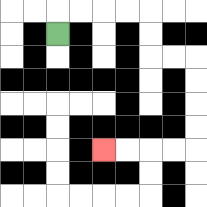{'start': '[2, 1]', 'end': '[4, 6]', 'path_directions': 'U,R,R,R,R,D,D,R,R,D,D,D,D,L,L,L,L', 'path_coordinates': '[[2, 1], [2, 0], [3, 0], [4, 0], [5, 0], [6, 0], [6, 1], [6, 2], [7, 2], [8, 2], [8, 3], [8, 4], [8, 5], [8, 6], [7, 6], [6, 6], [5, 6], [4, 6]]'}